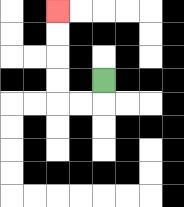{'start': '[4, 3]', 'end': '[2, 0]', 'path_directions': 'D,L,L,U,U,U,U', 'path_coordinates': '[[4, 3], [4, 4], [3, 4], [2, 4], [2, 3], [2, 2], [2, 1], [2, 0]]'}